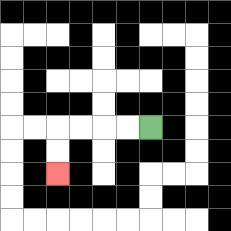{'start': '[6, 5]', 'end': '[2, 7]', 'path_directions': 'L,L,L,L,D,D', 'path_coordinates': '[[6, 5], [5, 5], [4, 5], [3, 5], [2, 5], [2, 6], [2, 7]]'}